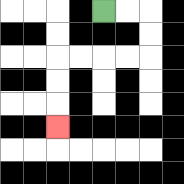{'start': '[4, 0]', 'end': '[2, 5]', 'path_directions': 'R,R,D,D,L,L,L,L,D,D,D', 'path_coordinates': '[[4, 0], [5, 0], [6, 0], [6, 1], [6, 2], [5, 2], [4, 2], [3, 2], [2, 2], [2, 3], [2, 4], [2, 5]]'}